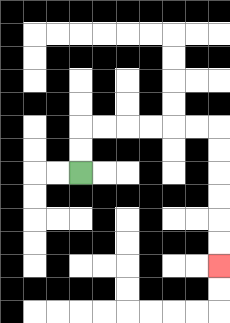{'start': '[3, 7]', 'end': '[9, 11]', 'path_directions': 'U,U,R,R,R,R,R,R,D,D,D,D,D,D', 'path_coordinates': '[[3, 7], [3, 6], [3, 5], [4, 5], [5, 5], [6, 5], [7, 5], [8, 5], [9, 5], [9, 6], [9, 7], [9, 8], [9, 9], [9, 10], [9, 11]]'}